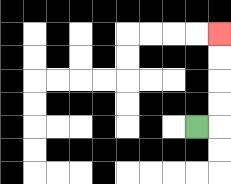{'start': '[8, 5]', 'end': '[9, 1]', 'path_directions': 'R,U,U,U,U', 'path_coordinates': '[[8, 5], [9, 5], [9, 4], [9, 3], [9, 2], [9, 1]]'}